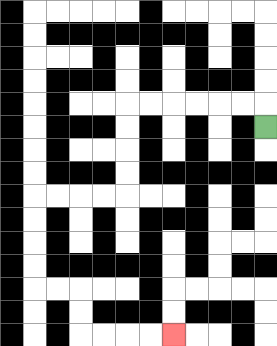{'start': '[11, 5]', 'end': '[7, 14]', 'path_directions': 'U,L,L,L,L,L,L,D,D,D,D,L,L,L,L,D,D,D,D,R,R,D,D,R,R,R,R', 'path_coordinates': '[[11, 5], [11, 4], [10, 4], [9, 4], [8, 4], [7, 4], [6, 4], [5, 4], [5, 5], [5, 6], [5, 7], [5, 8], [4, 8], [3, 8], [2, 8], [1, 8], [1, 9], [1, 10], [1, 11], [1, 12], [2, 12], [3, 12], [3, 13], [3, 14], [4, 14], [5, 14], [6, 14], [7, 14]]'}